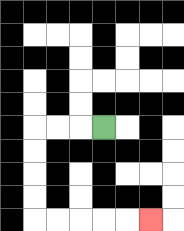{'start': '[4, 5]', 'end': '[6, 9]', 'path_directions': 'L,L,L,D,D,D,D,R,R,R,R,R', 'path_coordinates': '[[4, 5], [3, 5], [2, 5], [1, 5], [1, 6], [1, 7], [1, 8], [1, 9], [2, 9], [3, 9], [4, 9], [5, 9], [6, 9]]'}